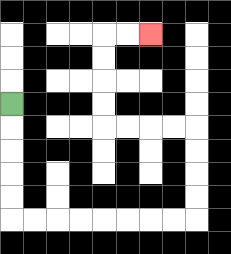{'start': '[0, 4]', 'end': '[6, 1]', 'path_directions': 'D,D,D,D,D,R,R,R,R,R,R,R,R,U,U,U,U,L,L,L,L,U,U,U,U,R,R', 'path_coordinates': '[[0, 4], [0, 5], [0, 6], [0, 7], [0, 8], [0, 9], [1, 9], [2, 9], [3, 9], [4, 9], [5, 9], [6, 9], [7, 9], [8, 9], [8, 8], [8, 7], [8, 6], [8, 5], [7, 5], [6, 5], [5, 5], [4, 5], [4, 4], [4, 3], [4, 2], [4, 1], [5, 1], [6, 1]]'}